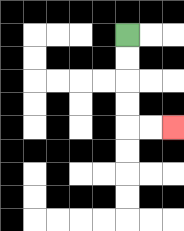{'start': '[5, 1]', 'end': '[7, 5]', 'path_directions': 'D,D,D,D,R,R', 'path_coordinates': '[[5, 1], [5, 2], [5, 3], [5, 4], [5, 5], [6, 5], [7, 5]]'}